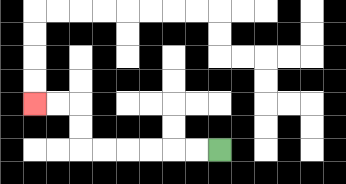{'start': '[9, 6]', 'end': '[1, 4]', 'path_directions': 'L,L,L,L,L,L,U,U,L,L', 'path_coordinates': '[[9, 6], [8, 6], [7, 6], [6, 6], [5, 6], [4, 6], [3, 6], [3, 5], [3, 4], [2, 4], [1, 4]]'}